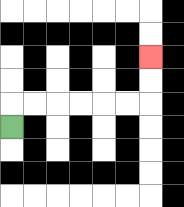{'start': '[0, 5]', 'end': '[6, 2]', 'path_directions': 'U,R,R,R,R,R,R,U,U', 'path_coordinates': '[[0, 5], [0, 4], [1, 4], [2, 4], [3, 4], [4, 4], [5, 4], [6, 4], [6, 3], [6, 2]]'}